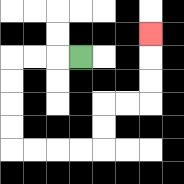{'start': '[3, 2]', 'end': '[6, 1]', 'path_directions': 'L,L,L,D,D,D,D,R,R,R,R,U,U,R,R,U,U,U', 'path_coordinates': '[[3, 2], [2, 2], [1, 2], [0, 2], [0, 3], [0, 4], [0, 5], [0, 6], [1, 6], [2, 6], [3, 6], [4, 6], [4, 5], [4, 4], [5, 4], [6, 4], [6, 3], [6, 2], [6, 1]]'}